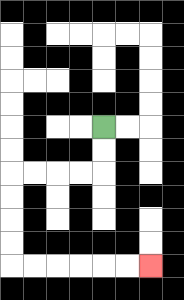{'start': '[4, 5]', 'end': '[6, 11]', 'path_directions': 'D,D,L,L,L,L,D,D,D,D,R,R,R,R,R,R', 'path_coordinates': '[[4, 5], [4, 6], [4, 7], [3, 7], [2, 7], [1, 7], [0, 7], [0, 8], [0, 9], [0, 10], [0, 11], [1, 11], [2, 11], [3, 11], [4, 11], [5, 11], [6, 11]]'}